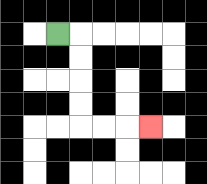{'start': '[2, 1]', 'end': '[6, 5]', 'path_directions': 'R,D,D,D,D,R,R,R', 'path_coordinates': '[[2, 1], [3, 1], [3, 2], [3, 3], [3, 4], [3, 5], [4, 5], [5, 5], [6, 5]]'}